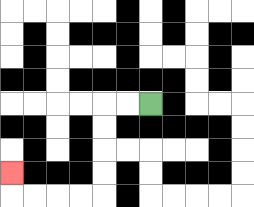{'start': '[6, 4]', 'end': '[0, 7]', 'path_directions': 'L,L,D,D,D,D,L,L,L,L,U', 'path_coordinates': '[[6, 4], [5, 4], [4, 4], [4, 5], [4, 6], [4, 7], [4, 8], [3, 8], [2, 8], [1, 8], [0, 8], [0, 7]]'}